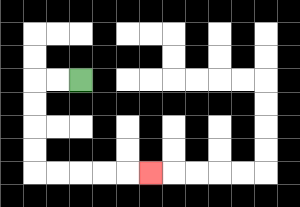{'start': '[3, 3]', 'end': '[6, 7]', 'path_directions': 'L,L,D,D,D,D,R,R,R,R,R', 'path_coordinates': '[[3, 3], [2, 3], [1, 3], [1, 4], [1, 5], [1, 6], [1, 7], [2, 7], [3, 7], [4, 7], [5, 7], [6, 7]]'}